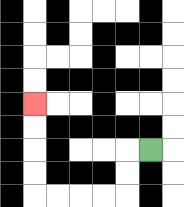{'start': '[6, 6]', 'end': '[1, 4]', 'path_directions': 'L,D,D,L,L,L,L,U,U,U,U', 'path_coordinates': '[[6, 6], [5, 6], [5, 7], [5, 8], [4, 8], [3, 8], [2, 8], [1, 8], [1, 7], [1, 6], [1, 5], [1, 4]]'}